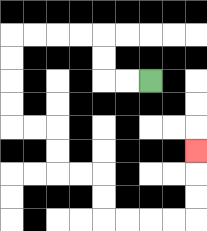{'start': '[6, 3]', 'end': '[8, 6]', 'path_directions': 'L,L,U,U,L,L,L,L,D,D,D,D,R,R,D,D,R,R,D,D,R,R,R,R,U,U,U', 'path_coordinates': '[[6, 3], [5, 3], [4, 3], [4, 2], [4, 1], [3, 1], [2, 1], [1, 1], [0, 1], [0, 2], [0, 3], [0, 4], [0, 5], [1, 5], [2, 5], [2, 6], [2, 7], [3, 7], [4, 7], [4, 8], [4, 9], [5, 9], [6, 9], [7, 9], [8, 9], [8, 8], [8, 7], [8, 6]]'}